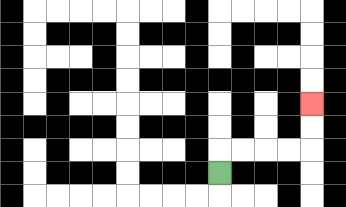{'start': '[9, 7]', 'end': '[13, 4]', 'path_directions': 'U,R,R,R,R,U,U', 'path_coordinates': '[[9, 7], [9, 6], [10, 6], [11, 6], [12, 6], [13, 6], [13, 5], [13, 4]]'}